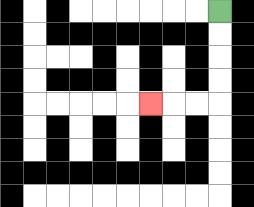{'start': '[9, 0]', 'end': '[6, 4]', 'path_directions': 'D,D,D,D,L,L,L', 'path_coordinates': '[[9, 0], [9, 1], [9, 2], [9, 3], [9, 4], [8, 4], [7, 4], [6, 4]]'}